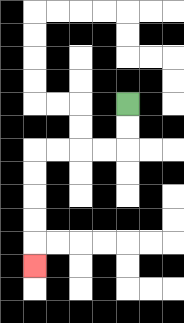{'start': '[5, 4]', 'end': '[1, 11]', 'path_directions': 'D,D,L,L,L,L,D,D,D,D,D', 'path_coordinates': '[[5, 4], [5, 5], [5, 6], [4, 6], [3, 6], [2, 6], [1, 6], [1, 7], [1, 8], [1, 9], [1, 10], [1, 11]]'}